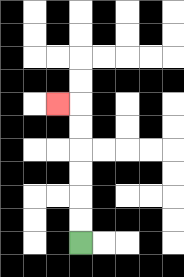{'start': '[3, 10]', 'end': '[2, 4]', 'path_directions': 'U,U,U,U,U,U,L', 'path_coordinates': '[[3, 10], [3, 9], [3, 8], [3, 7], [3, 6], [3, 5], [3, 4], [2, 4]]'}